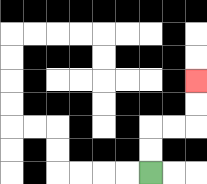{'start': '[6, 7]', 'end': '[8, 3]', 'path_directions': 'U,U,R,R,U,U', 'path_coordinates': '[[6, 7], [6, 6], [6, 5], [7, 5], [8, 5], [8, 4], [8, 3]]'}